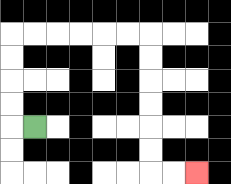{'start': '[1, 5]', 'end': '[8, 7]', 'path_directions': 'L,U,U,U,U,R,R,R,R,R,R,D,D,D,D,D,D,R,R', 'path_coordinates': '[[1, 5], [0, 5], [0, 4], [0, 3], [0, 2], [0, 1], [1, 1], [2, 1], [3, 1], [4, 1], [5, 1], [6, 1], [6, 2], [6, 3], [6, 4], [6, 5], [6, 6], [6, 7], [7, 7], [8, 7]]'}